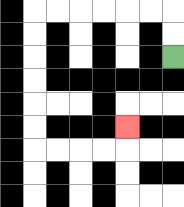{'start': '[7, 2]', 'end': '[5, 5]', 'path_directions': 'U,U,L,L,L,L,L,L,D,D,D,D,D,D,R,R,R,R,U', 'path_coordinates': '[[7, 2], [7, 1], [7, 0], [6, 0], [5, 0], [4, 0], [3, 0], [2, 0], [1, 0], [1, 1], [1, 2], [1, 3], [1, 4], [1, 5], [1, 6], [2, 6], [3, 6], [4, 6], [5, 6], [5, 5]]'}